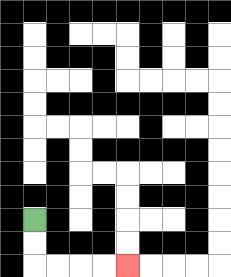{'start': '[1, 9]', 'end': '[5, 11]', 'path_directions': 'D,D,R,R,R,R', 'path_coordinates': '[[1, 9], [1, 10], [1, 11], [2, 11], [3, 11], [4, 11], [5, 11]]'}